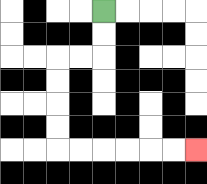{'start': '[4, 0]', 'end': '[8, 6]', 'path_directions': 'D,D,L,L,D,D,D,D,R,R,R,R,R,R', 'path_coordinates': '[[4, 0], [4, 1], [4, 2], [3, 2], [2, 2], [2, 3], [2, 4], [2, 5], [2, 6], [3, 6], [4, 6], [5, 6], [6, 6], [7, 6], [8, 6]]'}